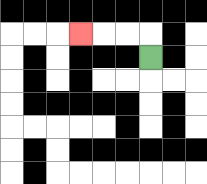{'start': '[6, 2]', 'end': '[3, 1]', 'path_directions': 'U,L,L,L', 'path_coordinates': '[[6, 2], [6, 1], [5, 1], [4, 1], [3, 1]]'}